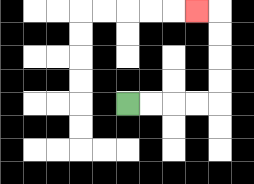{'start': '[5, 4]', 'end': '[8, 0]', 'path_directions': 'R,R,R,R,U,U,U,U,L', 'path_coordinates': '[[5, 4], [6, 4], [7, 4], [8, 4], [9, 4], [9, 3], [9, 2], [9, 1], [9, 0], [8, 0]]'}